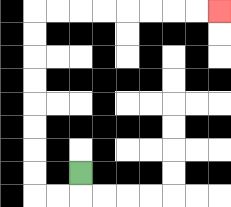{'start': '[3, 7]', 'end': '[9, 0]', 'path_directions': 'D,L,L,U,U,U,U,U,U,U,U,R,R,R,R,R,R,R,R', 'path_coordinates': '[[3, 7], [3, 8], [2, 8], [1, 8], [1, 7], [1, 6], [1, 5], [1, 4], [1, 3], [1, 2], [1, 1], [1, 0], [2, 0], [3, 0], [4, 0], [5, 0], [6, 0], [7, 0], [8, 0], [9, 0]]'}